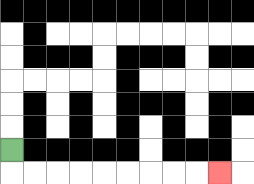{'start': '[0, 6]', 'end': '[9, 7]', 'path_directions': 'D,R,R,R,R,R,R,R,R,R', 'path_coordinates': '[[0, 6], [0, 7], [1, 7], [2, 7], [3, 7], [4, 7], [5, 7], [6, 7], [7, 7], [8, 7], [9, 7]]'}